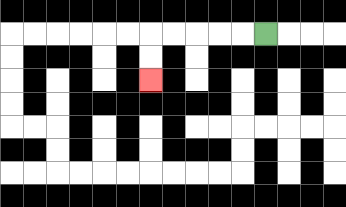{'start': '[11, 1]', 'end': '[6, 3]', 'path_directions': 'L,L,L,L,L,D,D', 'path_coordinates': '[[11, 1], [10, 1], [9, 1], [8, 1], [7, 1], [6, 1], [6, 2], [6, 3]]'}